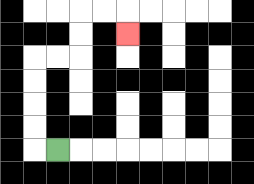{'start': '[2, 6]', 'end': '[5, 1]', 'path_directions': 'L,U,U,U,U,R,R,U,U,R,R,D', 'path_coordinates': '[[2, 6], [1, 6], [1, 5], [1, 4], [1, 3], [1, 2], [2, 2], [3, 2], [3, 1], [3, 0], [4, 0], [5, 0], [5, 1]]'}